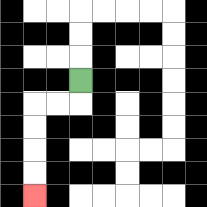{'start': '[3, 3]', 'end': '[1, 8]', 'path_directions': 'D,L,L,D,D,D,D', 'path_coordinates': '[[3, 3], [3, 4], [2, 4], [1, 4], [1, 5], [1, 6], [1, 7], [1, 8]]'}